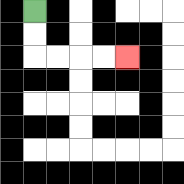{'start': '[1, 0]', 'end': '[5, 2]', 'path_directions': 'D,D,R,R,R,R', 'path_coordinates': '[[1, 0], [1, 1], [1, 2], [2, 2], [3, 2], [4, 2], [5, 2]]'}